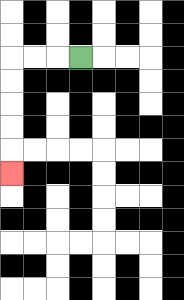{'start': '[3, 2]', 'end': '[0, 7]', 'path_directions': 'L,L,L,D,D,D,D,D', 'path_coordinates': '[[3, 2], [2, 2], [1, 2], [0, 2], [0, 3], [0, 4], [0, 5], [0, 6], [0, 7]]'}